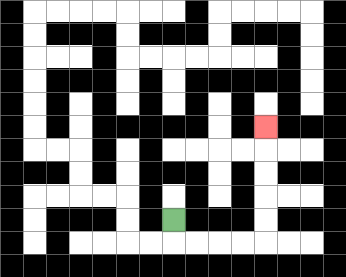{'start': '[7, 9]', 'end': '[11, 5]', 'path_directions': 'D,R,R,R,R,U,U,U,U,U', 'path_coordinates': '[[7, 9], [7, 10], [8, 10], [9, 10], [10, 10], [11, 10], [11, 9], [11, 8], [11, 7], [11, 6], [11, 5]]'}